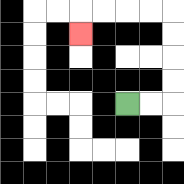{'start': '[5, 4]', 'end': '[3, 1]', 'path_directions': 'R,R,U,U,U,U,L,L,L,L,D', 'path_coordinates': '[[5, 4], [6, 4], [7, 4], [7, 3], [7, 2], [7, 1], [7, 0], [6, 0], [5, 0], [4, 0], [3, 0], [3, 1]]'}